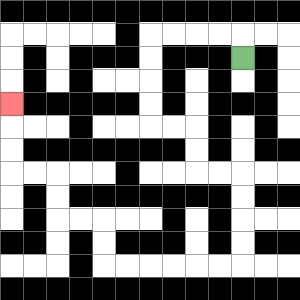{'start': '[10, 2]', 'end': '[0, 4]', 'path_directions': 'U,L,L,L,L,D,D,D,D,R,R,D,D,R,R,D,D,D,D,L,L,L,L,L,L,U,U,L,L,U,U,L,L,U,U,U', 'path_coordinates': '[[10, 2], [10, 1], [9, 1], [8, 1], [7, 1], [6, 1], [6, 2], [6, 3], [6, 4], [6, 5], [7, 5], [8, 5], [8, 6], [8, 7], [9, 7], [10, 7], [10, 8], [10, 9], [10, 10], [10, 11], [9, 11], [8, 11], [7, 11], [6, 11], [5, 11], [4, 11], [4, 10], [4, 9], [3, 9], [2, 9], [2, 8], [2, 7], [1, 7], [0, 7], [0, 6], [0, 5], [0, 4]]'}